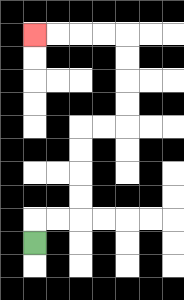{'start': '[1, 10]', 'end': '[1, 1]', 'path_directions': 'U,R,R,U,U,U,U,R,R,U,U,U,U,L,L,L,L', 'path_coordinates': '[[1, 10], [1, 9], [2, 9], [3, 9], [3, 8], [3, 7], [3, 6], [3, 5], [4, 5], [5, 5], [5, 4], [5, 3], [5, 2], [5, 1], [4, 1], [3, 1], [2, 1], [1, 1]]'}